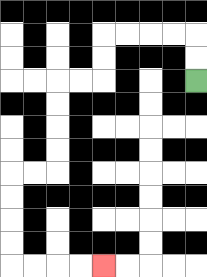{'start': '[8, 3]', 'end': '[4, 11]', 'path_directions': 'U,U,L,L,L,L,D,D,L,L,D,D,D,D,L,L,D,D,D,D,R,R,R,R', 'path_coordinates': '[[8, 3], [8, 2], [8, 1], [7, 1], [6, 1], [5, 1], [4, 1], [4, 2], [4, 3], [3, 3], [2, 3], [2, 4], [2, 5], [2, 6], [2, 7], [1, 7], [0, 7], [0, 8], [0, 9], [0, 10], [0, 11], [1, 11], [2, 11], [3, 11], [4, 11]]'}